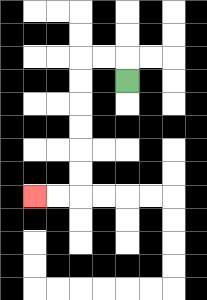{'start': '[5, 3]', 'end': '[1, 8]', 'path_directions': 'U,L,L,D,D,D,D,D,D,L,L', 'path_coordinates': '[[5, 3], [5, 2], [4, 2], [3, 2], [3, 3], [3, 4], [3, 5], [3, 6], [3, 7], [3, 8], [2, 8], [1, 8]]'}